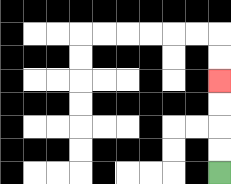{'start': '[9, 7]', 'end': '[9, 3]', 'path_directions': 'U,U,U,U', 'path_coordinates': '[[9, 7], [9, 6], [9, 5], [9, 4], [9, 3]]'}